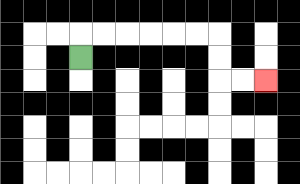{'start': '[3, 2]', 'end': '[11, 3]', 'path_directions': 'U,R,R,R,R,R,R,D,D,R,R', 'path_coordinates': '[[3, 2], [3, 1], [4, 1], [5, 1], [6, 1], [7, 1], [8, 1], [9, 1], [9, 2], [9, 3], [10, 3], [11, 3]]'}